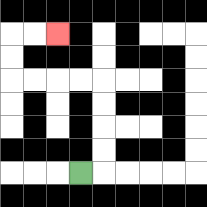{'start': '[3, 7]', 'end': '[2, 1]', 'path_directions': 'R,U,U,U,U,L,L,L,L,U,U,R,R', 'path_coordinates': '[[3, 7], [4, 7], [4, 6], [4, 5], [4, 4], [4, 3], [3, 3], [2, 3], [1, 3], [0, 3], [0, 2], [0, 1], [1, 1], [2, 1]]'}